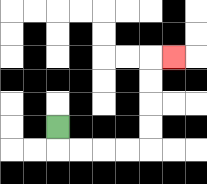{'start': '[2, 5]', 'end': '[7, 2]', 'path_directions': 'D,R,R,R,R,U,U,U,U,R', 'path_coordinates': '[[2, 5], [2, 6], [3, 6], [4, 6], [5, 6], [6, 6], [6, 5], [6, 4], [6, 3], [6, 2], [7, 2]]'}